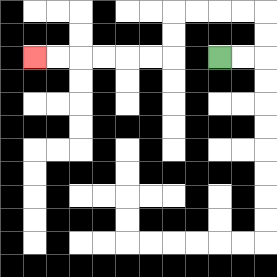{'start': '[9, 2]', 'end': '[1, 2]', 'path_directions': 'R,R,U,U,L,L,L,L,D,D,L,L,L,L,L,L', 'path_coordinates': '[[9, 2], [10, 2], [11, 2], [11, 1], [11, 0], [10, 0], [9, 0], [8, 0], [7, 0], [7, 1], [7, 2], [6, 2], [5, 2], [4, 2], [3, 2], [2, 2], [1, 2]]'}